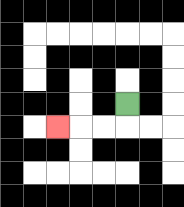{'start': '[5, 4]', 'end': '[2, 5]', 'path_directions': 'D,L,L,L', 'path_coordinates': '[[5, 4], [5, 5], [4, 5], [3, 5], [2, 5]]'}